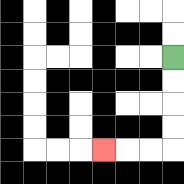{'start': '[7, 2]', 'end': '[4, 6]', 'path_directions': 'D,D,D,D,L,L,L', 'path_coordinates': '[[7, 2], [7, 3], [7, 4], [7, 5], [7, 6], [6, 6], [5, 6], [4, 6]]'}